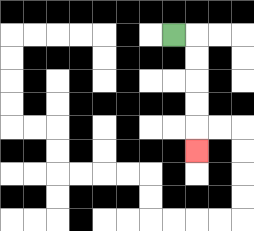{'start': '[7, 1]', 'end': '[8, 6]', 'path_directions': 'R,D,D,D,D,D', 'path_coordinates': '[[7, 1], [8, 1], [8, 2], [8, 3], [8, 4], [8, 5], [8, 6]]'}